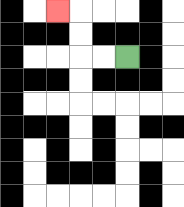{'start': '[5, 2]', 'end': '[2, 0]', 'path_directions': 'L,L,U,U,L', 'path_coordinates': '[[5, 2], [4, 2], [3, 2], [3, 1], [3, 0], [2, 0]]'}